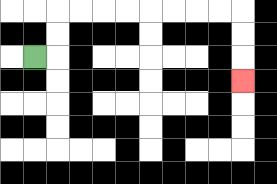{'start': '[1, 2]', 'end': '[10, 3]', 'path_directions': 'R,U,U,R,R,R,R,R,R,R,R,D,D,D', 'path_coordinates': '[[1, 2], [2, 2], [2, 1], [2, 0], [3, 0], [4, 0], [5, 0], [6, 0], [7, 0], [8, 0], [9, 0], [10, 0], [10, 1], [10, 2], [10, 3]]'}